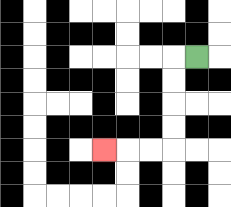{'start': '[8, 2]', 'end': '[4, 6]', 'path_directions': 'L,D,D,D,D,L,L,L', 'path_coordinates': '[[8, 2], [7, 2], [7, 3], [7, 4], [7, 5], [7, 6], [6, 6], [5, 6], [4, 6]]'}